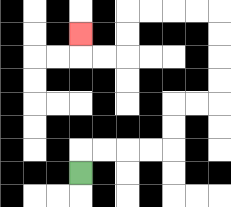{'start': '[3, 7]', 'end': '[3, 1]', 'path_directions': 'U,R,R,R,R,U,U,R,R,U,U,U,U,L,L,L,L,D,D,L,L,U', 'path_coordinates': '[[3, 7], [3, 6], [4, 6], [5, 6], [6, 6], [7, 6], [7, 5], [7, 4], [8, 4], [9, 4], [9, 3], [9, 2], [9, 1], [9, 0], [8, 0], [7, 0], [6, 0], [5, 0], [5, 1], [5, 2], [4, 2], [3, 2], [3, 1]]'}